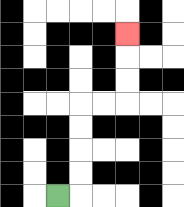{'start': '[2, 8]', 'end': '[5, 1]', 'path_directions': 'R,U,U,U,U,R,R,U,U,U', 'path_coordinates': '[[2, 8], [3, 8], [3, 7], [3, 6], [3, 5], [3, 4], [4, 4], [5, 4], [5, 3], [5, 2], [5, 1]]'}